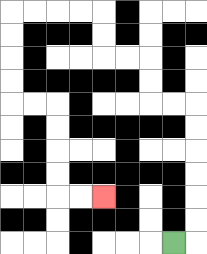{'start': '[7, 10]', 'end': '[4, 8]', 'path_directions': 'R,U,U,U,U,U,U,L,L,U,U,L,L,U,U,L,L,L,L,D,D,D,D,R,R,D,D,D,D,R,R', 'path_coordinates': '[[7, 10], [8, 10], [8, 9], [8, 8], [8, 7], [8, 6], [8, 5], [8, 4], [7, 4], [6, 4], [6, 3], [6, 2], [5, 2], [4, 2], [4, 1], [4, 0], [3, 0], [2, 0], [1, 0], [0, 0], [0, 1], [0, 2], [0, 3], [0, 4], [1, 4], [2, 4], [2, 5], [2, 6], [2, 7], [2, 8], [3, 8], [4, 8]]'}